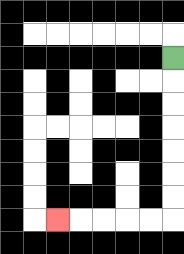{'start': '[7, 2]', 'end': '[2, 9]', 'path_directions': 'D,D,D,D,D,D,D,L,L,L,L,L', 'path_coordinates': '[[7, 2], [7, 3], [7, 4], [7, 5], [7, 6], [7, 7], [7, 8], [7, 9], [6, 9], [5, 9], [4, 9], [3, 9], [2, 9]]'}